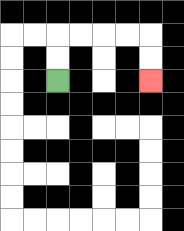{'start': '[2, 3]', 'end': '[6, 3]', 'path_directions': 'U,U,R,R,R,R,D,D', 'path_coordinates': '[[2, 3], [2, 2], [2, 1], [3, 1], [4, 1], [5, 1], [6, 1], [6, 2], [6, 3]]'}